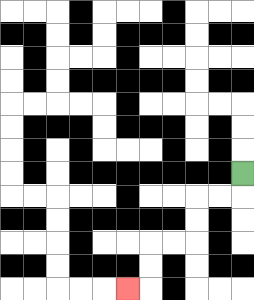{'start': '[10, 7]', 'end': '[5, 12]', 'path_directions': 'D,L,L,D,D,L,L,D,D,L', 'path_coordinates': '[[10, 7], [10, 8], [9, 8], [8, 8], [8, 9], [8, 10], [7, 10], [6, 10], [6, 11], [6, 12], [5, 12]]'}